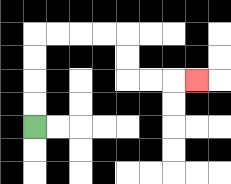{'start': '[1, 5]', 'end': '[8, 3]', 'path_directions': 'U,U,U,U,R,R,R,R,D,D,R,R,R', 'path_coordinates': '[[1, 5], [1, 4], [1, 3], [1, 2], [1, 1], [2, 1], [3, 1], [4, 1], [5, 1], [5, 2], [5, 3], [6, 3], [7, 3], [8, 3]]'}